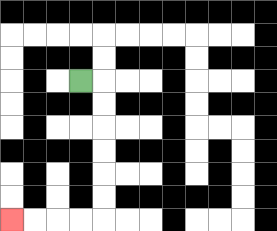{'start': '[3, 3]', 'end': '[0, 9]', 'path_directions': 'R,D,D,D,D,D,D,L,L,L,L', 'path_coordinates': '[[3, 3], [4, 3], [4, 4], [4, 5], [4, 6], [4, 7], [4, 8], [4, 9], [3, 9], [2, 9], [1, 9], [0, 9]]'}